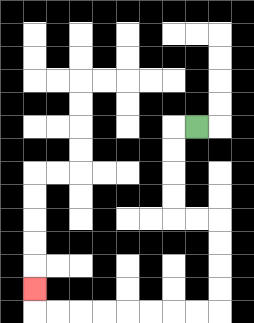{'start': '[8, 5]', 'end': '[1, 12]', 'path_directions': 'L,D,D,D,D,R,R,D,D,D,D,L,L,L,L,L,L,L,L,U', 'path_coordinates': '[[8, 5], [7, 5], [7, 6], [7, 7], [7, 8], [7, 9], [8, 9], [9, 9], [9, 10], [9, 11], [9, 12], [9, 13], [8, 13], [7, 13], [6, 13], [5, 13], [4, 13], [3, 13], [2, 13], [1, 13], [1, 12]]'}